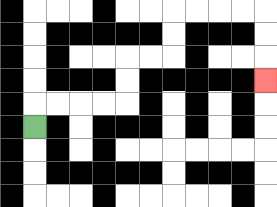{'start': '[1, 5]', 'end': '[11, 3]', 'path_directions': 'U,R,R,R,R,U,U,R,R,U,U,R,R,R,R,D,D,D', 'path_coordinates': '[[1, 5], [1, 4], [2, 4], [3, 4], [4, 4], [5, 4], [5, 3], [5, 2], [6, 2], [7, 2], [7, 1], [7, 0], [8, 0], [9, 0], [10, 0], [11, 0], [11, 1], [11, 2], [11, 3]]'}